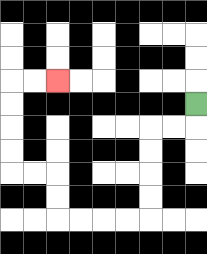{'start': '[8, 4]', 'end': '[2, 3]', 'path_directions': 'D,L,L,D,D,D,D,L,L,L,L,U,U,L,L,U,U,U,U,R,R', 'path_coordinates': '[[8, 4], [8, 5], [7, 5], [6, 5], [6, 6], [6, 7], [6, 8], [6, 9], [5, 9], [4, 9], [3, 9], [2, 9], [2, 8], [2, 7], [1, 7], [0, 7], [0, 6], [0, 5], [0, 4], [0, 3], [1, 3], [2, 3]]'}